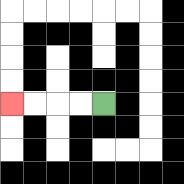{'start': '[4, 4]', 'end': '[0, 4]', 'path_directions': 'L,L,L,L', 'path_coordinates': '[[4, 4], [3, 4], [2, 4], [1, 4], [0, 4]]'}